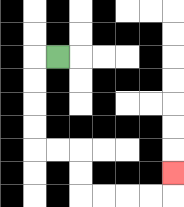{'start': '[2, 2]', 'end': '[7, 7]', 'path_directions': 'L,D,D,D,D,R,R,D,D,R,R,R,R,U', 'path_coordinates': '[[2, 2], [1, 2], [1, 3], [1, 4], [1, 5], [1, 6], [2, 6], [3, 6], [3, 7], [3, 8], [4, 8], [5, 8], [6, 8], [7, 8], [7, 7]]'}